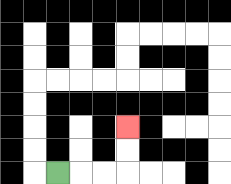{'start': '[2, 7]', 'end': '[5, 5]', 'path_directions': 'R,R,R,U,U', 'path_coordinates': '[[2, 7], [3, 7], [4, 7], [5, 7], [5, 6], [5, 5]]'}